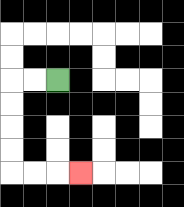{'start': '[2, 3]', 'end': '[3, 7]', 'path_directions': 'L,L,D,D,D,D,R,R,R', 'path_coordinates': '[[2, 3], [1, 3], [0, 3], [0, 4], [0, 5], [0, 6], [0, 7], [1, 7], [2, 7], [3, 7]]'}